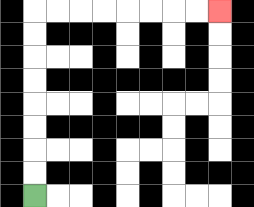{'start': '[1, 8]', 'end': '[9, 0]', 'path_directions': 'U,U,U,U,U,U,U,U,R,R,R,R,R,R,R,R', 'path_coordinates': '[[1, 8], [1, 7], [1, 6], [1, 5], [1, 4], [1, 3], [1, 2], [1, 1], [1, 0], [2, 0], [3, 0], [4, 0], [5, 0], [6, 0], [7, 0], [8, 0], [9, 0]]'}